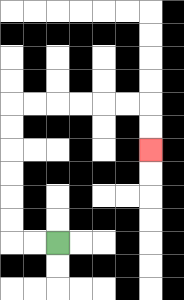{'start': '[2, 10]', 'end': '[6, 6]', 'path_directions': 'L,L,U,U,U,U,U,U,R,R,R,R,R,R,D,D', 'path_coordinates': '[[2, 10], [1, 10], [0, 10], [0, 9], [0, 8], [0, 7], [0, 6], [0, 5], [0, 4], [1, 4], [2, 4], [3, 4], [4, 4], [5, 4], [6, 4], [6, 5], [6, 6]]'}